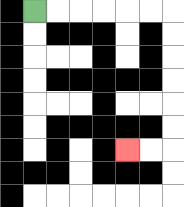{'start': '[1, 0]', 'end': '[5, 6]', 'path_directions': 'R,R,R,R,R,R,D,D,D,D,D,D,L,L', 'path_coordinates': '[[1, 0], [2, 0], [3, 0], [4, 0], [5, 0], [6, 0], [7, 0], [7, 1], [7, 2], [7, 3], [7, 4], [7, 5], [7, 6], [6, 6], [5, 6]]'}